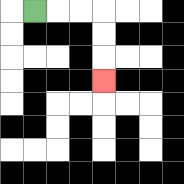{'start': '[1, 0]', 'end': '[4, 3]', 'path_directions': 'R,R,R,D,D,D', 'path_coordinates': '[[1, 0], [2, 0], [3, 0], [4, 0], [4, 1], [4, 2], [4, 3]]'}